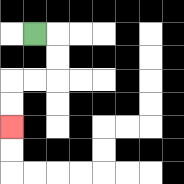{'start': '[1, 1]', 'end': '[0, 5]', 'path_directions': 'R,D,D,L,L,D,D', 'path_coordinates': '[[1, 1], [2, 1], [2, 2], [2, 3], [1, 3], [0, 3], [0, 4], [0, 5]]'}